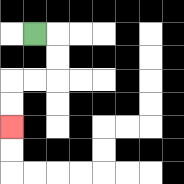{'start': '[1, 1]', 'end': '[0, 5]', 'path_directions': 'R,D,D,L,L,D,D', 'path_coordinates': '[[1, 1], [2, 1], [2, 2], [2, 3], [1, 3], [0, 3], [0, 4], [0, 5]]'}